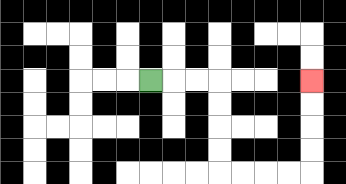{'start': '[6, 3]', 'end': '[13, 3]', 'path_directions': 'R,R,R,D,D,D,D,R,R,R,R,U,U,U,U', 'path_coordinates': '[[6, 3], [7, 3], [8, 3], [9, 3], [9, 4], [9, 5], [9, 6], [9, 7], [10, 7], [11, 7], [12, 7], [13, 7], [13, 6], [13, 5], [13, 4], [13, 3]]'}